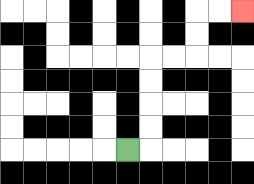{'start': '[5, 6]', 'end': '[10, 0]', 'path_directions': 'R,U,U,U,U,R,R,U,U,R,R', 'path_coordinates': '[[5, 6], [6, 6], [6, 5], [6, 4], [6, 3], [6, 2], [7, 2], [8, 2], [8, 1], [8, 0], [9, 0], [10, 0]]'}